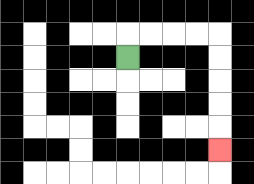{'start': '[5, 2]', 'end': '[9, 6]', 'path_directions': 'U,R,R,R,R,D,D,D,D,D', 'path_coordinates': '[[5, 2], [5, 1], [6, 1], [7, 1], [8, 1], [9, 1], [9, 2], [9, 3], [9, 4], [9, 5], [9, 6]]'}